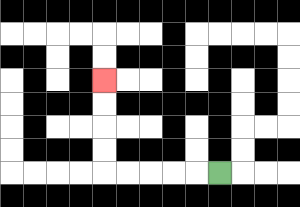{'start': '[9, 7]', 'end': '[4, 3]', 'path_directions': 'L,L,L,L,L,U,U,U,U', 'path_coordinates': '[[9, 7], [8, 7], [7, 7], [6, 7], [5, 7], [4, 7], [4, 6], [4, 5], [4, 4], [4, 3]]'}